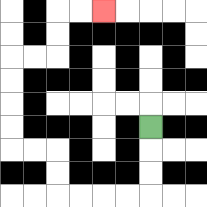{'start': '[6, 5]', 'end': '[4, 0]', 'path_directions': 'D,D,D,L,L,L,L,U,U,L,L,U,U,U,U,R,R,U,U,R,R', 'path_coordinates': '[[6, 5], [6, 6], [6, 7], [6, 8], [5, 8], [4, 8], [3, 8], [2, 8], [2, 7], [2, 6], [1, 6], [0, 6], [0, 5], [0, 4], [0, 3], [0, 2], [1, 2], [2, 2], [2, 1], [2, 0], [3, 0], [4, 0]]'}